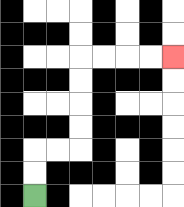{'start': '[1, 8]', 'end': '[7, 2]', 'path_directions': 'U,U,R,R,U,U,U,U,R,R,R,R', 'path_coordinates': '[[1, 8], [1, 7], [1, 6], [2, 6], [3, 6], [3, 5], [3, 4], [3, 3], [3, 2], [4, 2], [5, 2], [6, 2], [7, 2]]'}